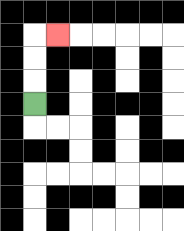{'start': '[1, 4]', 'end': '[2, 1]', 'path_directions': 'U,U,U,R', 'path_coordinates': '[[1, 4], [1, 3], [1, 2], [1, 1], [2, 1]]'}